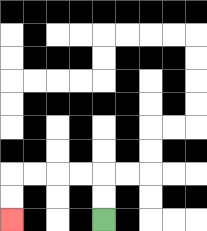{'start': '[4, 9]', 'end': '[0, 9]', 'path_directions': 'U,U,L,L,L,L,D,D', 'path_coordinates': '[[4, 9], [4, 8], [4, 7], [3, 7], [2, 7], [1, 7], [0, 7], [0, 8], [0, 9]]'}